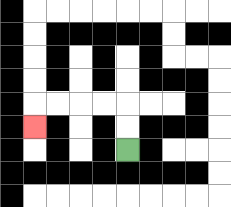{'start': '[5, 6]', 'end': '[1, 5]', 'path_directions': 'U,U,L,L,L,L,D', 'path_coordinates': '[[5, 6], [5, 5], [5, 4], [4, 4], [3, 4], [2, 4], [1, 4], [1, 5]]'}